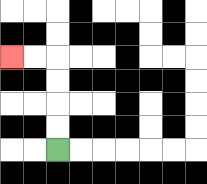{'start': '[2, 6]', 'end': '[0, 2]', 'path_directions': 'U,U,U,U,L,L', 'path_coordinates': '[[2, 6], [2, 5], [2, 4], [2, 3], [2, 2], [1, 2], [0, 2]]'}